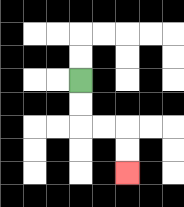{'start': '[3, 3]', 'end': '[5, 7]', 'path_directions': 'D,D,R,R,D,D', 'path_coordinates': '[[3, 3], [3, 4], [3, 5], [4, 5], [5, 5], [5, 6], [5, 7]]'}